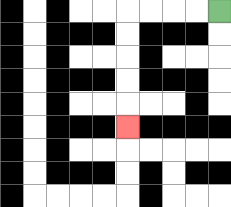{'start': '[9, 0]', 'end': '[5, 5]', 'path_directions': 'L,L,L,L,D,D,D,D,D', 'path_coordinates': '[[9, 0], [8, 0], [7, 0], [6, 0], [5, 0], [5, 1], [5, 2], [5, 3], [5, 4], [5, 5]]'}